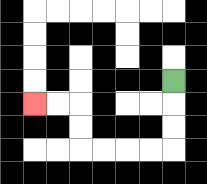{'start': '[7, 3]', 'end': '[1, 4]', 'path_directions': 'D,D,D,L,L,L,L,U,U,L,L', 'path_coordinates': '[[7, 3], [7, 4], [7, 5], [7, 6], [6, 6], [5, 6], [4, 6], [3, 6], [3, 5], [3, 4], [2, 4], [1, 4]]'}